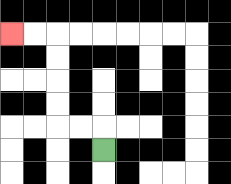{'start': '[4, 6]', 'end': '[0, 1]', 'path_directions': 'U,L,L,U,U,U,U,L,L', 'path_coordinates': '[[4, 6], [4, 5], [3, 5], [2, 5], [2, 4], [2, 3], [2, 2], [2, 1], [1, 1], [0, 1]]'}